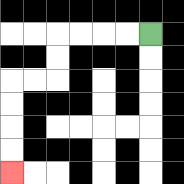{'start': '[6, 1]', 'end': '[0, 7]', 'path_directions': 'L,L,L,L,D,D,L,L,D,D,D,D', 'path_coordinates': '[[6, 1], [5, 1], [4, 1], [3, 1], [2, 1], [2, 2], [2, 3], [1, 3], [0, 3], [0, 4], [0, 5], [0, 6], [0, 7]]'}